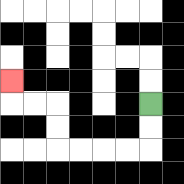{'start': '[6, 4]', 'end': '[0, 3]', 'path_directions': 'D,D,L,L,L,L,U,U,L,L,U', 'path_coordinates': '[[6, 4], [6, 5], [6, 6], [5, 6], [4, 6], [3, 6], [2, 6], [2, 5], [2, 4], [1, 4], [0, 4], [0, 3]]'}